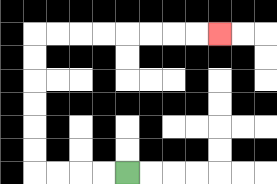{'start': '[5, 7]', 'end': '[9, 1]', 'path_directions': 'L,L,L,L,U,U,U,U,U,U,R,R,R,R,R,R,R,R', 'path_coordinates': '[[5, 7], [4, 7], [3, 7], [2, 7], [1, 7], [1, 6], [1, 5], [1, 4], [1, 3], [1, 2], [1, 1], [2, 1], [3, 1], [4, 1], [5, 1], [6, 1], [7, 1], [8, 1], [9, 1]]'}